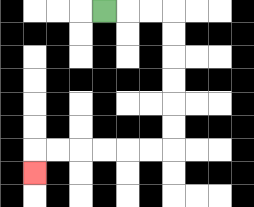{'start': '[4, 0]', 'end': '[1, 7]', 'path_directions': 'R,R,R,D,D,D,D,D,D,L,L,L,L,L,L,D', 'path_coordinates': '[[4, 0], [5, 0], [6, 0], [7, 0], [7, 1], [7, 2], [7, 3], [7, 4], [7, 5], [7, 6], [6, 6], [5, 6], [4, 6], [3, 6], [2, 6], [1, 6], [1, 7]]'}